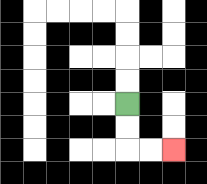{'start': '[5, 4]', 'end': '[7, 6]', 'path_directions': 'D,D,R,R', 'path_coordinates': '[[5, 4], [5, 5], [5, 6], [6, 6], [7, 6]]'}